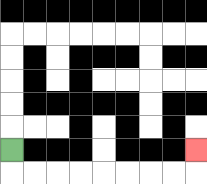{'start': '[0, 6]', 'end': '[8, 6]', 'path_directions': 'D,R,R,R,R,R,R,R,R,U', 'path_coordinates': '[[0, 6], [0, 7], [1, 7], [2, 7], [3, 7], [4, 7], [5, 7], [6, 7], [7, 7], [8, 7], [8, 6]]'}